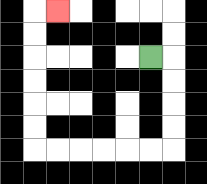{'start': '[6, 2]', 'end': '[2, 0]', 'path_directions': 'R,D,D,D,D,L,L,L,L,L,L,U,U,U,U,U,U,R', 'path_coordinates': '[[6, 2], [7, 2], [7, 3], [7, 4], [7, 5], [7, 6], [6, 6], [5, 6], [4, 6], [3, 6], [2, 6], [1, 6], [1, 5], [1, 4], [1, 3], [1, 2], [1, 1], [1, 0], [2, 0]]'}